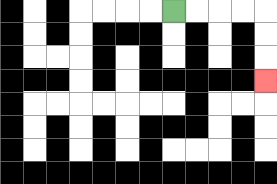{'start': '[7, 0]', 'end': '[11, 3]', 'path_directions': 'R,R,R,R,D,D,D', 'path_coordinates': '[[7, 0], [8, 0], [9, 0], [10, 0], [11, 0], [11, 1], [11, 2], [11, 3]]'}